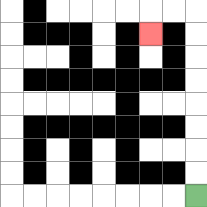{'start': '[8, 8]', 'end': '[6, 1]', 'path_directions': 'U,U,U,U,U,U,U,U,L,L,D', 'path_coordinates': '[[8, 8], [8, 7], [8, 6], [8, 5], [8, 4], [8, 3], [8, 2], [8, 1], [8, 0], [7, 0], [6, 0], [6, 1]]'}